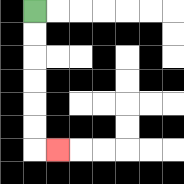{'start': '[1, 0]', 'end': '[2, 6]', 'path_directions': 'D,D,D,D,D,D,R', 'path_coordinates': '[[1, 0], [1, 1], [1, 2], [1, 3], [1, 4], [1, 5], [1, 6], [2, 6]]'}